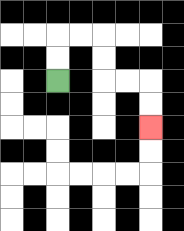{'start': '[2, 3]', 'end': '[6, 5]', 'path_directions': 'U,U,R,R,D,D,R,R,D,D', 'path_coordinates': '[[2, 3], [2, 2], [2, 1], [3, 1], [4, 1], [4, 2], [4, 3], [5, 3], [6, 3], [6, 4], [6, 5]]'}